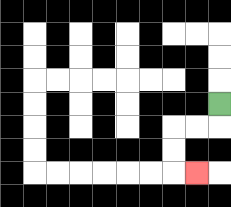{'start': '[9, 4]', 'end': '[8, 7]', 'path_directions': 'D,L,L,D,D,R', 'path_coordinates': '[[9, 4], [9, 5], [8, 5], [7, 5], [7, 6], [7, 7], [8, 7]]'}